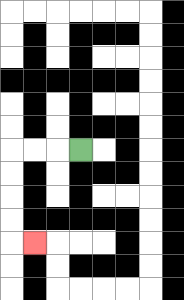{'start': '[3, 6]', 'end': '[1, 10]', 'path_directions': 'L,L,L,D,D,D,D,R', 'path_coordinates': '[[3, 6], [2, 6], [1, 6], [0, 6], [0, 7], [0, 8], [0, 9], [0, 10], [1, 10]]'}